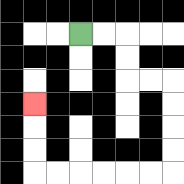{'start': '[3, 1]', 'end': '[1, 4]', 'path_directions': 'R,R,D,D,R,R,D,D,D,D,L,L,L,L,L,L,U,U,U', 'path_coordinates': '[[3, 1], [4, 1], [5, 1], [5, 2], [5, 3], [6, 3], [7, 3], [7, 4], [7, 5], [7, 6], [7, 7], [6, 7], [5, 7], [4, 7], [3, 7], [2, 7], [1, 7], [1, 6], [1, 5], [1, 4]]'}